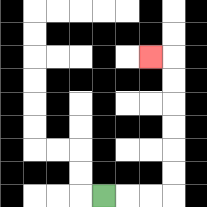{'start': '[4, 8]', 'end': '[6, 2]', 'path_directions': 'R,R,R,U,U,U,U,U,U,L', 'path_coordinates': '[[4, 8], [5, 8], [6, 8], [7, 8], [7, 7], [7, 6], [7, 5], [7, 4], [7, 3], [7, 2], [6, 2]]'}